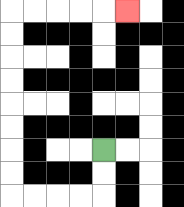{'start': '[4, 6]', 'end': '[5, 0]', 'path_directions': 'D,D,L,L,L,L,U,U,U,U,U,U,U,U,R,R,R,R,R', 'path_coordinates': '[[4, 6], [4, 7], [4, 8], [3, 8], [2, 8], [1, 8], [0, 8], [0, 7], [0, 6], [0, 5], [0, 4], [0, 3], [0, 2], [0, 1], [0, 0], [1, 0], [2, 0], [3, 0], [4, 0], [5, 0]]'}